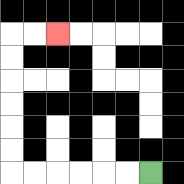{'start': '[6, 7]', 'end': '[2, 1]', 'path_directions': 'L,L,L,L,L,L,U,U,U,U,U,U,R,R', 'path_coordinates': '[[6, 7], [5, 7], [4, 7], [3, 7], [2, 7], [1, 7], [0, 7], [0, 6], [0, 5], [0, 4], [0, 3], [0, 2], [0, 1], [1, 1], [2, 1]]'}